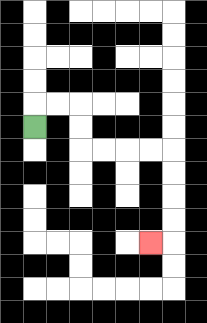{'start': '[1, 5]', 'end': '[6, 10]', 'path_directions': 'U,R,R,D,D,R,R,R,R,D,D,D,D,L', 'path_coordinates': '[[1, 5], [1, 4], [2, 4], [3, 4], [3, 5], [3, 6], [4, 6], [5, 6], [6, 6], [7, 6], [7, 7], [7, 8], [7, 9], [7, 10], [6, 10]]'}